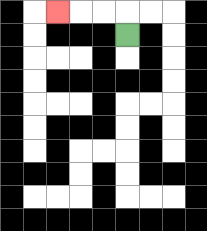{'start': '[5, 1]', 'end': '[2, 0]', 'path_directions': 'U,L,L,L', 'path_coordinates': '[[5, 1], [5, 0], [4, 0], [3, 0], [2, 0]]'}